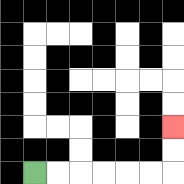{'start': '[1, 7]', 'end': '[7, 5]', 'path_directions': 'R,R,R,R,R,R,U,U', 'path_coordinates': '[[1, 7], [2, 7], [3, 7], [4, 7], [5, 7], [6, 7], [7, 7], [7, 6], [7, 5]]'}